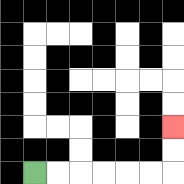{'start': '[1, 7]', 'end': '[7, 5]', 'path_directions': 'R,R,R,R,R,R,U,U', 'path_coordinates': '[[1, 7], [2, 7], [3, 7], [4, 7], [5, 7], [6, 7], [7, 7], [7, 6], [7, 5]]'}